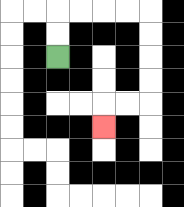{'start': '[2, 2]', 'end': '[4, 5]', 'path_directions': 'U,U,R,R,R,R,D,D,D,D,L,L,D', 'path_coordinates': '[[2, 2], [2, 1], [2, 0], [3, 0], [4, 0], [5, 0], [6, 0], [6, 1], [6, 2], [6, 3], [6, 4], [5, 4], [4, 4], [4, 5]]'}